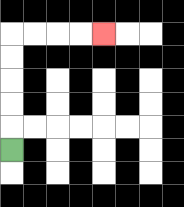{'start': '[0, 6]', 'end': '[4, 1]', 'path_directions': 'U,U,U,U,U,R,R,R,R', 'path_coordinates': '[[0, 6], [0, 5], [0, 4], [0, 3], [0, 2], [0, 1], [1, 1], [2, 1], [3, 1], [4, 1]]'}